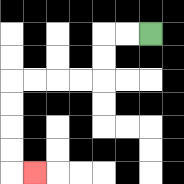{'start': '[6, 1]', 'end': '[1, 7]', 'path_directions': 'L,L,D,D,L,L,L,L,D,D,D,D,R', 'path_coordinates': '[[6, 1], [5, 1], [4, 1], [4, 2], [4, 3], [3, 3], [2, 3], [1, 3], [0, 3], [0, 4], [0, 5], [0, 6], [0, 7], [1, 7]]'}